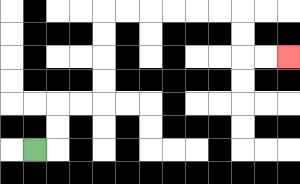{'start': '[1, 6]', 'end': '[12, 2]', 'path_directions': 'R,U,U,R,R,U,U,U,U,R,R,R,R,R,R,D,D,R,R', 'path_coordinates': '[[1, 6], [2, 6], [2, 5], [2, 4], [3, 4], [4, 4], [4, 3], [4, 2], [4, 1], [4, 0], [5, 0], [6, 0], [7, 0], [8, 0], [9, 0], [10, 0], [10, 1], [10, 2], [11, 2], [12, 2]]'}